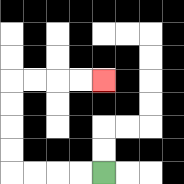{'start': '[4, 7]', 'end': '[4, 3]', 'path_directions': 'L,L,L,L,U,U,U,U,R,R,R,R', 'path_coordinates': '[[4, 7], [3, 7], [2, 7], [1, 7], [0, 7], [0, 6], [0, 5], [0, 4], [0, 3], [1, 3], [2, 3], [3, 3], [4, 3]]'}